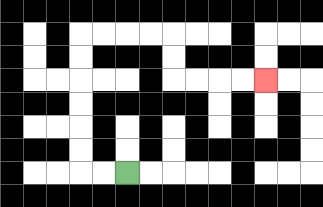{'start': '[5, 7]', 'end': '[11, 3]', 'path_directions': 'L,L,U,U,U,U,U,U,R,R,R,R,D,D,R,R,R,R', 'path_coordinates': '[[5, 7], [4, 7], [3, 7], [3, 6], [3, 5], [3, 4], [3, 3], [3, 2], [3, 1], [4, 1], [5, 1], [6, 1], [7, 1], [7, 2], [7, 3], [8, 3], [9, 3], [10, 3], [11, 3]]'}